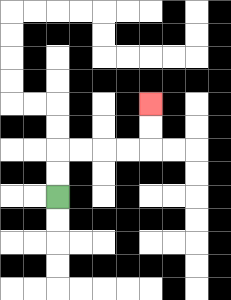{'start': '[2, 8]', 'end': '[6, 4]', 'path_directions': 'U,U,R,R,R,R,U,U', 'path_coordinates': '[[2, 8], [2, 7], [2, 6], [3, 6], [4, 6], [5, 6], [6, 6], [6, 5], [6, 4]]'}